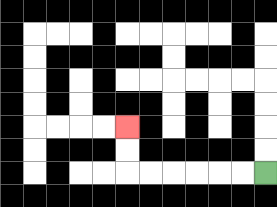{'start': '[11, 7]', 'end': '[5, 5]', 'path_directions': 'L,L,L,L,L,L,U,U', 'path_coordinates': '[[11, 7], [10, 7], [9, 7], [8, 7], [7, 7], [6, 7], [5, 7], [5, 6], [5, 5]]'}